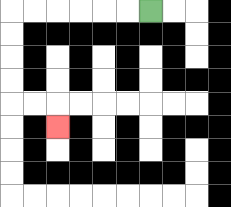{'start': '[6, 0]', 'end': '[2, 5]', 'path_directions': 'L,L,L,L,L,L,D,D,D,D,R,R,D', 'path_coordinates': '[[6, 0], [5, 0], [4, 0], [3, 0], [2, 0], [1, 0], [0, 0], [0, 1], [0, 2], [0, 3], [0, 4], [1, 4], [2, 4], [2, 5]]'}